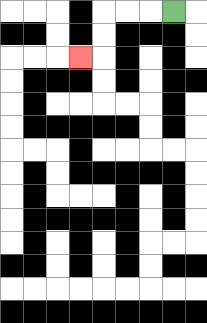{'start': '[7, 0]', 'end': '[3, 2]', 'path_directions': 'L,L,L,D,D,L', 'path_coordinates': '[[7, 0], [6, 0], [5, 0], [4, 0], [4, 1], [4, 2], [3, 2]]'}